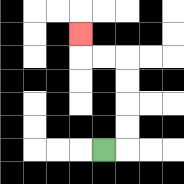{'start': '[4, 6]', 'end': '[3, 1]', 'path_directions': 'R,U,U,U,U,L,L,U', 'path_coordinates': '[[4, 6], [5, 6], [5, 5], [5, 4], [5, 3], [5, 2], [4, 2], [3, 2], [3, 1]]'}